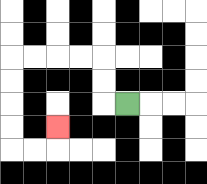{'start': '[5, 4]', 'end': '[2, 5]', 'path_directions': 'L,U,U,L,L,L,L,D,D,D,D,R,R,U', 'path_coordinates': '[[5, 4], [4, 4], [4, 3], [4, 2], [3, 2], [2, 2], [1, 2], [0, 2], [0, 3], [0, 4], [0, 5], [0, 6], [1, 6], [2, 6], [2, 5]]'}